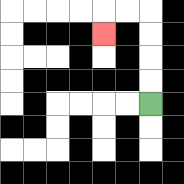{'start': '[6, 4]', 'end': '[4, 1]', 'path_directions': 'U,U,U,U,L,L,D', 'path_coordinates': '[[6, 4], [6, 3], [6, 2], [6, 1], [6, 0], [5, 0], [4, 0], [4, 1]]'}